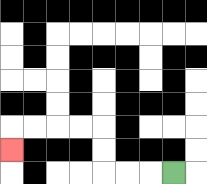{'start': '[7, 7]', 'end': '[0, 6]', 'path_directions': 'L,L,L,U,U,L,L,L,L,D', 'path_coordinates': '[[7, 7], [6, 7], [5, 7], [4, 7], [4, 6], [4, 5], [3, 5], [2, 5], [1, 5], [0, 5], [0, 6]]'}